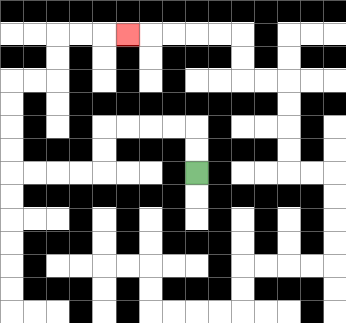{'start': '[8, 7]', 'end': '[5, 1]', 'path_directions': 'U,U,L,L,L,L,D,D,L,L,L,L,U,U,U,U,R,R,U,U,R,R,R', 'path_coordinates': '[[8, 7], [8, 6], [8, 5], [7, 5], [6, 5], [5, 5], [4, 5], [4, 6], [4, 7], [3, 7], [2, 7], [1, 7], [0, 7], [0, 6], [0, 5], [0, 4], [0, 3], [1, 3], [2, 3], [2, 2], [2, 1], [3, 1], [4, 1], [5, 1]]'}